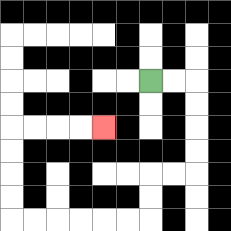{'start': '[6, 3]', 'end': '[4, 5]', 'path_directions': 'R,R,D,D,D,D,L,L,D,D,L,L,L,L,L,L,U,U,U,U,R,R,R,R', 'path_coordinates': '[[6, 3], [7, 3], [8, 3], [8, 4], [8, 5], [8, 6], [8, 7], [7, 7], [6, 7], [6, 8], [6, 9], [5, 9], [4, 9], [3, 9], [2, 9], [1, 9], [0, 9], [0, 8], [0, 7], [0, 6], [0, 5], [1, 5], [2, 5], [3, 5], [4, 5]]'}